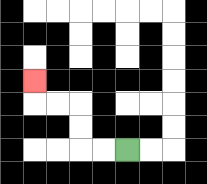{'start': '[5, 6]', 'end': '[1, 3]', 'path_directions': 'L,L,U,U,L,L,U', 'path_coordinates': '[[5, 6], [4, 6], [3, 6], [3, 5], [3, 4], [2, 4], [1, 4], [1, 3]]'}